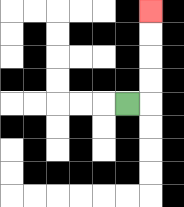{'start': '[5, 4]', 'end': '[6, 0]', 'path_directions': 'R,U,U,U,U', 'path_coordinates': '[[5, 4], [6, 4], [6, 3], [6, 2], [6, 1], [6, 0]]'}